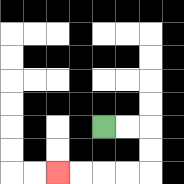{'start': '[4, 5]', 'end': '[2, 7]', 'path_directions': 'R,R,D,D,L,L,L,L', 'path_coordinates': '[[4, 5], [5, 5], [6, 5], [6, 6], [6, 7], [5, 7], [4, 7], [3, 7], [2, 7]]'}